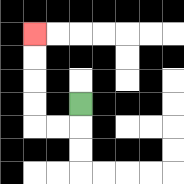{'start': '[3, 4]', 'end': '[1, 1]', 'path_directions': 'D,L,L,U,U,U,U', 'path_coordinates': '[[3, 4], [3, 5], [2, 5], [1, 5], [1, 4], [1, 3], [1, 2], [1, 1]]'}